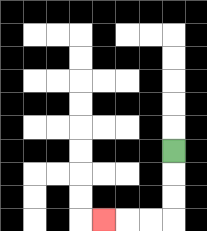{'start': '[7, 6]', 'end': '[4, 9]', 'path_directions': 'D,D,D,L,L,L', 'path_coordinates': '[[7, 6], [7, 7], [7, 8], [7, 9], [6, 9], [5, 9], [4, 9]]'}